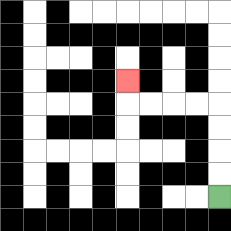{'start': '[9, 8]', 'end': '[5, 3]', 'path_directions': 'U,U,U,U,L,L,L,L,U', 'path_coordinates': '[[9, 8], [9, 7], [9, 6], [9, 5], [9, 4], [8, 4], [7, 4], [6, 4], [5, 4], [5, 3]]'}